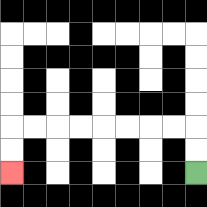{'start': '[8, 7]', 'end': '[0, 7]', 'path_directions': 'U,U,L,L,L,L,L,L,L,L,D,D', 'path_coordinates': '[[8, 7], [8, 6], [8, 5], [7, 5], [6, 5], [5, 5], [4, 5], [3, 5], [2, 5], [1, 5], [0, 5], [0, 6], [0, 7]]'}